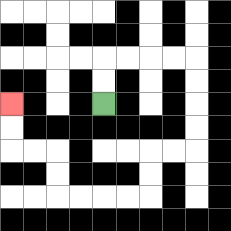{'start': '[4, 4]', 'end': '[0, 4]', 'path_directions': 'U,U,R,R,R,R,D,D,D,D,L,L,D,D,L,L,L,L,U,U,L,L,U,U', 'path_coordinates': '[[4, 4], [4, 3], [4, 2], [5, 2], [6, 2], [7, 2], [8, 2], [8, 3], [8, 4], [8, 5], [8, 6], [7, 6], [6, 6], [6, 7], [6, 8], [5, 8], [4, 8], [3, 8], [2, 8], [2, 7], [2, 6], [1, 6], [0, 6], [0, 5], [0, 4]]'}